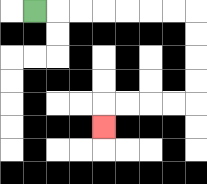{'start': '[1, 0]', 'end': '[4, 5]', 'path_directions': 'R,R,R,R,R,R,R,D,D,D,D,L,L,L,L,D', 'path_coordinates': '[[1, 0], [2, 0], [3, 0], [4, 0], [5, 0], [6, 0], [7, 0], [8, 0], [8, 1], [8, 2], [8, 3], [8, 4], [7, 4], [6, 4], [5, 4], [4, 4], [4, 5]]'}